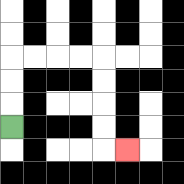{'start': '[0, 5]', 'end': '[5, 6]', 'path_directions': 'U,U,U,R,R,R,R,D,D,D,D,R', 'path_coordinates': '[[0, 5], [0, 4], [0, 3], [0, 2], [1, 2], [2, 2], [3, 2], [4, 2], [4, 3], [4, 4], [4, 5], [4, 6], [5, 6]]'}